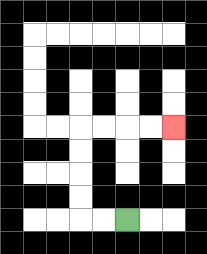{'start': '[5, 9]', 'end': '[7, 5]', 'path_directions': 'L,L,U,U,U,U,R,R,R,R', 'path_coordinates': '[[5, 9], [4, 9], [3, 9], [3, 8], [3, 7], [3, 6], [3, 5], [4, 5], [5, 5], [6, 5], [7, 5]]'}